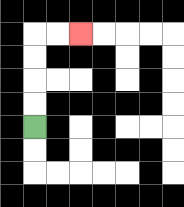{'start': '[1, 5]', 'end': '[3, 1]', 'path_directions': 'U,U,U,U,R,R', 'path_coordinates': '[[1, 5], [1, 4], [1, 3], [1, 2], [1, 1], [2, 1], [3, 1]]'}